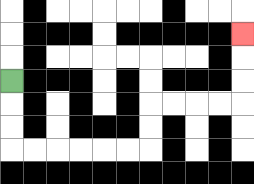{'start': '[0, 3]', 'end': '[10, 1]', 'path_directions': 'D,D,D,R,R,R,R,R,R,U,U,R,R,R,R,U,U,U', 'path_coordinates': '[[0, 3], [0, 4], [0, 5], [0, 6], [1, 6], [2, 6], [3, 6], [4, 6], [5, 6], [6, 6], [6, 5], [6, 4], [7, 4], [8, 4], [9, 4], [10, 4], [10, 3], [10, 2], [10, 1]]'}